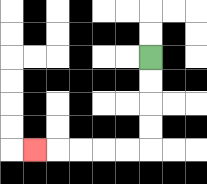{'start': '[6, 2]', 'end': '[1, 6]', 'path_directions': 'D,D,D,D,L,L,L,L,L', 'path_coordinates': '[[6, 2], [6, 3], [6, 4], [6, 5], [6, 6], [5, 6], [4, 6], [3, 6], [2, 6], [1, 6]]'}